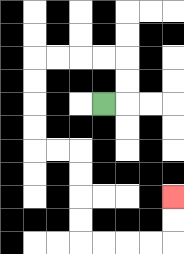{'start': '[4, 4]', 'end': '[7, 8]', 'path_directions': 'R,U,U,L,L,L,L,D,D,D,D,R,R,D,D,D,D,R,R,R,R,U,U', 'path_coordinates': '[[4, 4], [5, 4], [5, 3], [5, 2], [4, 2], [3, 2], [2, 2], [1, 2], [1, 3], [1, 4], [1, 5], [1, 6], [2, 6], [3, 6], [3, 7], [3, 8], [3, 9], [3, 10], [4, 10], [5, 10], [6, 10], [7, 10], [7, 9], [7, 8]]'}